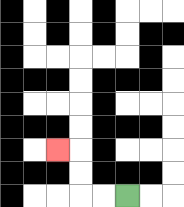{'start': '[5, 8]', 'end': '[2, 6]', 'path_directions': 'L,L,U,U,L', 'path_coordinates': '[[5, 8], [4, 8], [3, 8], [3, 7], [3, 6], [2, 6]]'}